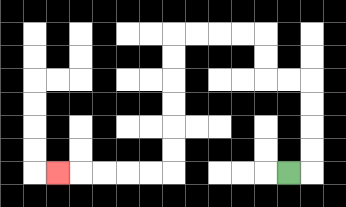{'start': '[12, 7]', 'end': '[2, 7]', 'path_directions': 'R,U,U,U,U,L,L,U,U,L,L,L,L,D,D,D,D,D,D,L,L,L,L,L', 'path_coordinates': '[[12, 7], [13, 7], [13, 6], [13, 5], [13, 4], [13, 3], [12, 3], [11, 3], [11, 2], [11, 1], [10, 1], [9, 1], [8, 1], [7, 1], [7, 2], [7, 3], [7, 4], [7, 5], [7, 6], [7, 7], [6, 7], [5, 7], [4, 7], [3, 7], [2, 7]]'}